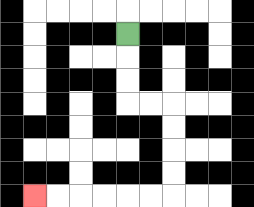{'start': '[5, 1]', 'end': '[1, 8]', 'path_directions': 'D,D,D,R,R,D,D,D,D,L,L,L,L,L,L', 'path_coordinates': '[[5, 1], [5, 2], [5, 3], [5, 4], [6, 4], [7, 4], [7, 5], [7, 6], [7, 7], [7, 8], [6, 8], [5, 8], [4, 8], [3, 8], [2, 8], [1, 8]]'}